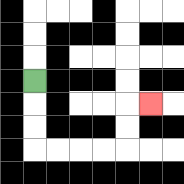{'start': '[1, 3]', 'end': '[6, 4]', 'path_directions': 'D,D,D,R,R,R,R,U,U,R', 'path_coordinates': '[[1, 3], [1, 4], [1, 5], [1, 6], [2, 6], [3, 6], [4, 6], [5, 6], [5, 5], [5, 4], [6, 4]]'}